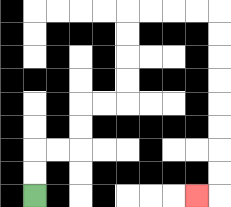{'start': '[1, 8]', 'end': '[8, 8]', 'path_directions': 'U,U,R,R,U,U,R,R,U,U,U,U,R,R,R,R,D,D,D,D,D,D,D,D,L', 'path_coordinates': '[[1, 8], [1, 7], [1, 6], [2, 6], [3, 6], [3, 5], [3, 4], [4, 4], [5, 4], [5, 3], [5, 2], [5, 1], [5, 0], [6, 0], [7, 0], [8, 0], [9, 0], [9, 1], [9, 2], [9, 3], [9, 4], [9, 5], [9, 6], [9, 7], [9, 8], [8, 8]]'}